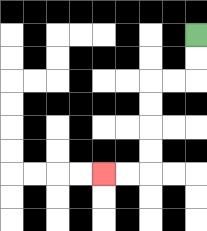{'start': '[8, 1]', 'end': '[4, 7]', 'path_directions': 'D,D,L,L,D,D,D,D,L,L', 'path_coordinates': '[[8, 1], [8, 2], [8, 3], [7, 3], [6, 3], [6, 4], [6, 5], [6, 6], [6, 7], [5, 7], [4, 7]]'}